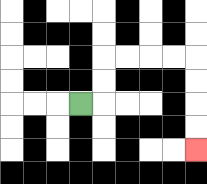{'start': '[3, 4]', 'end': '[8, 6]', 'path_directions': 'R,U,U,R,R,R,R,D,D,D,D', 'path_coordinates': '[[3, 4], [4, 4], [4, 3], [4, 2], [5, 2], [6, 2], [7, 2], [8, 2], [8, 3], [8, 4], [8, 5], [8, 6]]'}